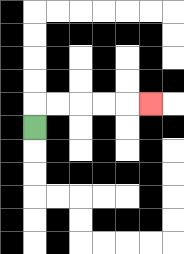{'start': '[1, 5]', 'end': '[6, 4]', 'path_directions': 'U,R,R,R,R,R', 'path_coordinates': '[[1, 5], [1, 4], [2, 4], [3, 4], [4, 4], [5, 4], [6, 4]]'}